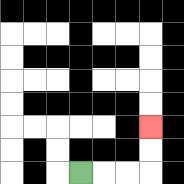{'start': '[3, 7]', 'end': '[6, 5]', 'path_directions': 'R,R,R,U,U', 'path_coordinates': '[[3, 7], [4, 7], [5, 7], [6, 7], [6, 6], [6, 5]]'}